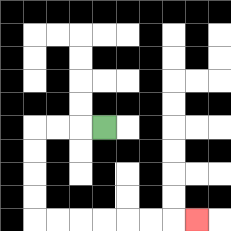{'start': '[4, 5]', 'end': '[8, 9]', 'path_directions': 'L,L,L,D,D,D,D,R,R,R,R,R,R,R', 'path_coordinates': '[[4, 5], [3, 5], [2, 5], [1, 5], [1, 6], [1, 7], [1, 8], [1, 9], [2, 9], [3, 9], [4, 9], [5, 9], [6, 9], [7, 9], [8, 9]]'}